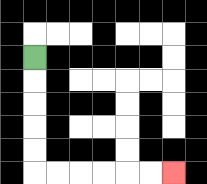{'start': '[1, 2]', 'end': '[7, 7]', 'path_directions': 'D,D,D,D,D,R,R,R,R,R,R', 'path_coordinates': '[[1, 2], [1, 3], [1, 4], [1, 5], [1, 6], [1, 7], [2, 7], [3, 7], [4, 7], [5, 7], [6, 7], [7, 7]]'}